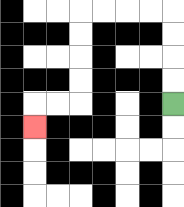{'start': '[7, 4]', 'end': '[1, 5]', 'path_directions': 'U,U,U,U,L,L,L,L,D,D,D,D,L,L,D', 'path_coordinates': '[[7, 4], [7, 3], [7, 2], [7, 1], [7, 0], [6, 0], [5, 0], [4, 0], [3, 0], [3, 1], [3, 2], [3, 3], [3, 4], [2, 4], [1, 4], [1, 5]]'}